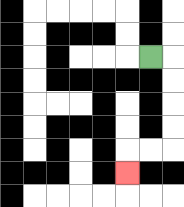{'start': '[6, 2]', 'end': '[5, 7]', 'path_directions': 'R,D,D,D,D,L,L,D', 'path_coordinates': '[[6, 2], [7, 2], [7, 3], [7, 4], [7, 5], [7, 6], [6, 6], [5, 6], [5, 7]]'}